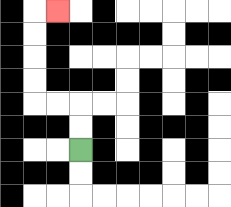{'start': '[3, 6]', 'end': '[2, 0]', 'path_directions': 'U,U,L,L,U,U,U,U,R', 'path_coordinates': '[[3, 6], [3, 5], [3, 4], [2, 4], [1, 4], [1, 3], [1, 2], [1, 1], [1, 0], [2, 0]]'}